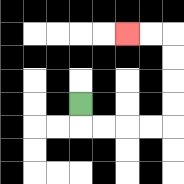{'start': '[3, 4]', 'end': '[5, 1]', 'path_directions': 'D,R,R,R,R,U,U,U,U,L,L', 'path_coordinates': '[[3, 4], [3, 5], [4, 5], [5, 5], [6, 5], [7, 5], [7, 4], [7, 3], [7, 2], [7, 1], [6, 1], [5, 1]]'}